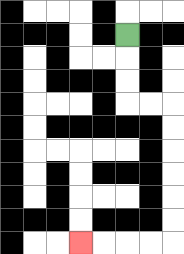{'start': '[5, 1]', 'end': '[3, 10]', 'path_directions': 'D,D,D,R,R,D,D,D,D,D,D,L,L,L,L', 'path_coordinates': '[[5, 1], [5, 2], [5, 3], [5, 4], [6, 4], [7, 4], [7, 5], [7, 6], [7, 7], [7, 8], [7, 9], [7, 10], [6, 10], [5, 10], [4, 10], [3, 10]]'}